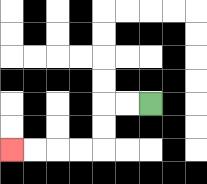{'start': '[6, 4]', 'end': '[0, 6]', 'path_directions': 'L,L,D,D,L,L,L,L', 'path_coordinates': '[[6, 4], [5, 4], [4, 4], [4, 5], [4, 6], [3, 6], [2, 6], [1, 6], [0, 6]]'}